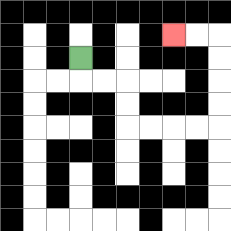{'start': '[3, 2]', 'end': '[7, 1]', 'path_directions': 'D,R,R,D,D,R,R,R,R,U,U,U,U,L,L', 'path_coordinates': '[[3, 2], [3, 3], [4, 3], [5, 3], [5, 4], [5, 5], [6, 5], [7, 5], [8, 5], [9, 5], [9, 4], [9, 3], [9, 2], [9, 1], [8, 1], [7, 1]]'}